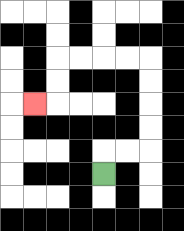{'start': '[4, 7]', 'end': '[1, 4]', 'path_directions': 'U,R,R,U,U,U,U,L,L,L,L,D,D,L', 'path_coordinates': '[[4, 7], [4, 6], [5, 6], [6, 6], [6, 5], [6, 4], [6, 3], [6, 2], [5, 2], [4, 2], [3, 2], [2, 2], [2, 3], [2, 4], [1, 4]]'}